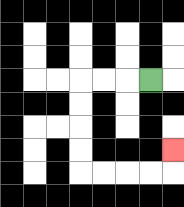{'start': '[6, 3]', 'end': '[7, 6]', 'path_directions': 'L,L,L,D,D,D,D,R,R,R,R,U', 'path_coordinates': '[[6, 3], [5, 3], [4, 3], [3, 3], [3, 4], [3, 5], [3, 6], [3, 7], [4, 7], [5, 7], [6, 7], [7, 7], [7, 6]]'}